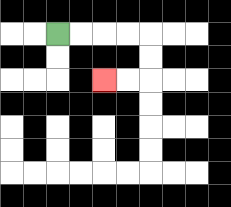{'start': '[2, 1]', 'end': '[4, 3]', 'path_directions': 'R,R,R,R,D,D,L,L', 'path_coordinates': '[[2, 1], [3, 1], [4, 1], [5, 1], [6, 1], [6, 2], [6, 3], [5, 3], [4, 3]]'}